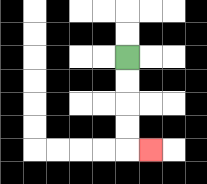{'start': '[5, 2]', 'end': '[6, 6]', 'path_directions': 'D,D,D,D,R', 'path_coordinates': '[[5, 2], [5, 3], [5, 4], [5, 5], [5, 6], [6, 6]]'}